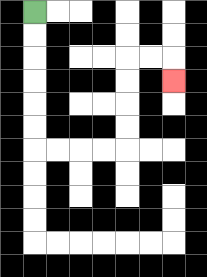{'start': '[1, 0]', 'end': '[7, 3]', 'path_directions': 'D,D,D,D,D,D,R,R,R,R,U,U,U,U,R,R,D', 'path_coordinates': '[[1, 0], [1, 1], [1, 2], [1, 3], [1, 4], [1, 5], [1, 6], [2, 6], [3, 6], [4, 6], [5, 6], [5, 5], [5, 4], [5, 3], [5, 2], [6, 2], [7, 2], [7, 3]]'}